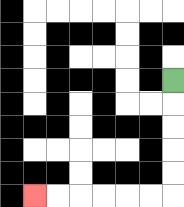{'start': '[7, 3]', 'end': '[1, 8]', 'path_directions': 'D,D,D,D,D,L,L,L,L,L,L', 'path_coordinates': '[[7, 3], [7, 4], [7, 5], [7, 6], [7, 7], [7, 8], [6, 8], [5, 8], [4, 8], [3, 8], [2, 8], [1, 8]]'}